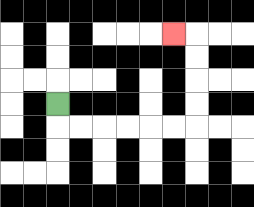{'start': '[2, 4]', 'end': '[7, 1]', 'path_directions': 'D,R,R,R,R,R,R,U,U,U,U,L', 'path_coordinates': '[[2, 4], [2, 5], [3, 5], [4, 5], [5, 5], [6, 5], [7, 5], [8, 5], [8, 4], [8, 3], [8, 2], [8, 1], [7, 1]]'}